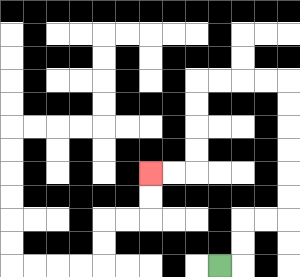{'start': '[9, 11]', 'end': '[6, 7]', 'path_directions': 'R,U,U,R,R,U,U,U,U,U,U,L,L,L,L,D,D,D,D,L,L', 'path_coordinates': '[[9, 11], [10, 11], [10, 10], [10, 9], [11, 9], [12, 9], [12, 8], [12, 7], [12, 6], [12, 5], [12, 4], [12, 3], [11, 3], [10, 3], [9, 3], [8, 3], [8, 4], [8, 5], [8, 6], [8, 7], [7, 7], [6, 7]]'}